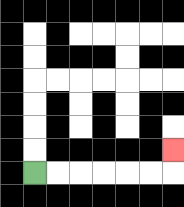{'start': '[1, 7]', 'end': '[7, 6]', 'path_directions': 'R,R,R,R,R,R,U', 'path_coordinates': '[[1, 7], [2, 7], [3, 7], [4, 7], [5, 7], [6, 7], [7, 7], [7, 6]]'}